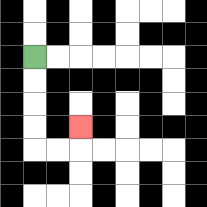{'start': '[1, 2]', 'end': '[3, 5]', 'path_directions': 'D,D,D,D,R,R,U', 'path_coordinates': '[[1, 2], [1, 3], [1, 4], [1, 5], [1, 6], [2, 6], [3, 6], [3, 5]]'}